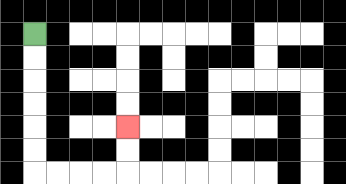{'start': '[1, 1]', 'end': '[5, 5]', 'path_directions': 'D,D,D,D,D,D,R,R,R,R,U,U', 'path_coordinates': '[[1, 1], [1, 2], [1, 3], [1, 4], [1, 5], [1, 6], [1, 7], [2, 7], [3, 7], [4, 7], [5, 7], [5, 6], [5, 5]]'}